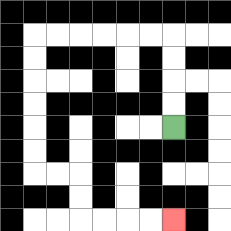{'start': '[7, 5]', 'end': '[7, 9]', 'path_directions': 'U,U,U,U,L,L,L,L,L,L,D,D,D,D,D,D,R,R,D,D,R,R,R,R', 'path_coordinates': '[[7, 5], [7, 4], [7, 3], [7, 2], [7, 1], [6, 1], [5, 1], [4, 1], [3, 1], [2, 1], [1, 1], [1, 2], [1, 3], [1, 4], [1, 5], [1, 6], [1, 7], [2, 7], [3, 7], [3, 8], [3, 9], [4, 9], [5, 9], [6, 9], [7, 9]]'}